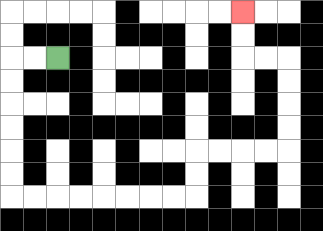{'start': '[2, 2]', 'end': '[10, 0]', 'path_directions': 'L,L,D,D,D,D,D,D,R,R,R,R,R,R,R,R,U,U,R,R,R,R,U,U,U,U,L,L,U,U', 'path_coordinates': '[[2, 2], [1, 2], [0, 2], [0, 3], [0, 4], [0, 5], [0, 6], [0, 7], [0, 8], [1, 8], [2, 8], [3, 8], [4, 8], [5, 8], [6, 8], [7, 8], [8, 8], [8, 7], [8, 6], [9, 6], [10, 6], [11, 6], [12, 6], [12, 5], [12, 4], [12, 3], [12, 2], [11, 2], [10, 2], [10, 1], [10, 0]]'}